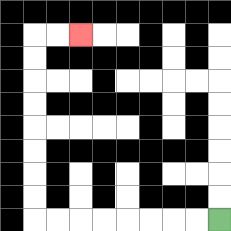{'start': '[9, 9]', 'end': '[3, 1]', 'path_directions': 'L,L,L,L,L,L,L,L,U,U,U,U,U,U,U,U,R,R', 'path_coordinates': '[[9, 9], [8, 9], [7, 9], [6, 9], [5, 9], [4, 9], [3, 9], [2, 9], [1, 9], [1, 8], [1, 7], [1, 6], [1, 5], [1, 4], [1, 3], [1, 2], [1, 1], [2, 1], [3, 1]]'}